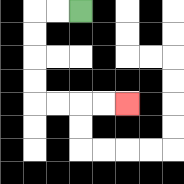{'start': '[3, 0]', 'end': '[5, 4]', 'path_directions': 'L,L,D,D,D,D,R,R,R,R', 'path_coordinates': '[[3, 0], [2, 0], [1, 0], [1, 1], [1, 2], [1, 3], [1, 4], [2, 4], [3, 4], [4, 4], [5, 4]]'}